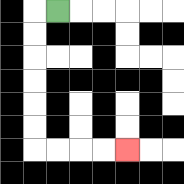{'start': '[2, 0]', 'end': '[5, 6]', 'path_directions': 'L,D,D,D,D,D,D,R,R,R,R', 'path_coordinates': '[[2, 0], [1, 0], [1, 1], [1, 2], [1, 3], [1, 4], [1, 5], [1, 6], [2, 6], [3, 6], [4, 6], [5, 6]]'}